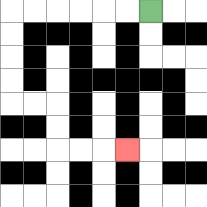{'start': '[6, 0]', 'end': '[5, 6]', 'path_directions': 'L,L,L,L,L,L,D,D,D,D,R,R,D,D,R,R,R', 'path_coordinates': '[[6, 0], [5, 0], [4, 0], [3, 0], [2, 0], [1, 0], [0, 0], [0, 1], [0, 2], [0, 3], [0, 4], [1, 4], [2, 4], [2, 5], [2, 6], [3, 6], [4, 6], [5, 6]]'}